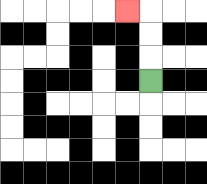{'start': '[6, 3]', 'end': '[5, 0]', 'path_directions': 'U,U,U,L', 'path_coordinates': '[[6, 3], [6, 2], [6, 1], [6, 0], [5, 0]]'}